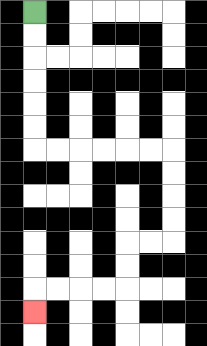{'start': '[1, 0]', 'end': '[1, 13]', 'path_directions': 'D,D,D,D,D,D,R,R,R,R,R,R,D,D,D,D,L,L,D,D,L,L,L,L,D', 'path_coordinates': '[[1, 0], [1, 1], [1, 2], [1, 3], [1, 4], [1, 5], [1, 6], [2, 6], [3, 6], [4, 6], [5, 6], [6, 6], [7, 6], [7, 7], [7, 8], [7, 9], [7, 10], [6, 10], [5, 10], [5, 11], [5, 12], [4, 12], [3, 12], [2, 12], [1, 12], [1, 13]]'}